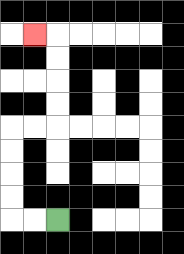{'start': '[2, 9]', 'end': '[1, 1]', 'path_directions': 'L,L,U,U,U,U,R,R,U,U,U,U,L', 'path_coordinates': '[[2, 9], [1, 9], [0, 9], [0, 8], [0, 7], [0, 6], [0, 5], [1, 5], [2, 5], [2, 4], [2, 3], [2, 2], [2, 1], [1, 1]]'}